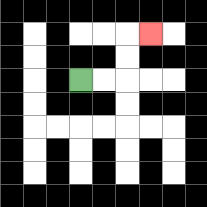{'start': '[3, 3]', 'end': '[6, 1]', 'path_directions': 'R,R,U,U,R', 'path_coordinates': '[[3, 3], [4, 3], [5, 3], [5, 2], [5, 1], [6, 1]]'}